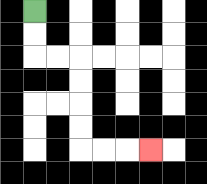{'start': '[1, 0]', 'end': '[6, 6]', 'path_directions': 'D,D,R,R,D,D,D,D,R,R,R', 'path_coordinates': '[[1, 0], [1, 1], [1, 2], [2, 2], [3, 2], [3, 3], [3, 4], [3, 5], [3, 6], [4, 6], [5, 6], [6, 6]]'}